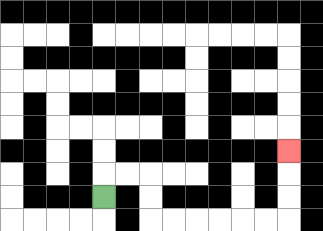{'start': '[4, 8]', 'end': '[12, 6]', 'path_directions': 'U,R,R,D,D,R,R,R,R,R,R,U,U,U', 'path_coordinates': '[[4, 8], [4, 7], [5, 7], [6, 7], [6, 8], [6, 9], [7, 9], [8, 9], [9, 9], [10, 9], [11, 9], [12, 9], [12, 8], [12, 7], [12, 6]]'}